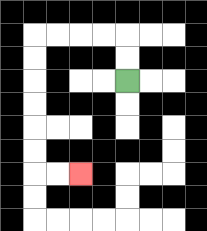{'start': '[5, 3]', 'end': '[3, 7]', 'path_directions': 'U,U,L,L,L,L,D,D,D,D,D,D,R,R', 'path_coordinates': '[[5, 3], [5, 2], [5, 1], [4, 1], [3, 1], [2, 1], [1, 1], [1, 2], [1, 3], [1, 4], [1, 5], [1, 6], [1, 7], [2, 7], [3, 7]]'}